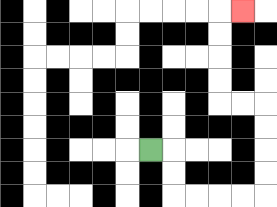{'start': '[6, 6]', 'end': '[10, 0]', 'path_directions': 'R,D,D,R,R,R,R,U,U,U,U,L,L,U,U,U,U,R', 'path_coordinates': '[[6, 6], [7, 6], [7, 7], [7, 8], [8, 8], [9, 8], [10, 8], [11, 8], [11, 7], [11, 6], [11, 5], [11, 4], [10, 4], [9, 4], [9, 3], [9, 2], [9, 1], [9, 0], [10, 0]]'}